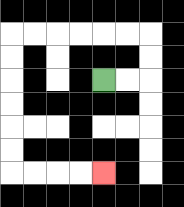{'start': '[4, 3]', 'end': '[4, 7]', 'path_directions': 'R,R,U,U,L,L,L,L,L,L,D,D,D,D,D,D,R,R,R,R', 'path_coordinates': '[[4, 3], [5, 3], [6, 3], [6, 2], [6, 1], [5, 1], [4, 1], [3, 1], [2, 1], [1, 1], [0, 1], [0, 2], [0, 3], [0, 4], [0, 5], [0, 6], [0, 7], [1, 7], [2, 7], [3, 7], [4, 7]]'}